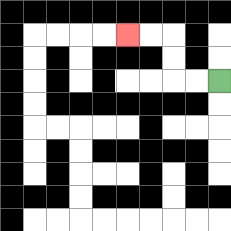{'start': '[9, 3]', 'end': '[5, 1]', 'path_directions': 'L,L,U,U,L,L', 'path_coordinates': '[[9, 3], [8, 3], [7, 3], [7, 2], [7, 1], [6, 1], [5, 1]]'}